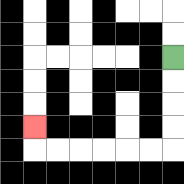{'start': '[7, 2]', 'end': '[1, 5]', 'path_directions': 'D,D,D,D,L,L,L,L,L,L,U', 'path_coordinates': '[[7, 2], [7, 3], [7, 4], [7, 5], [7, 6], [6, 6], [5, 6], [4, 6], [3, 6], [2, 6], [1, 6], [1, 5]]'}